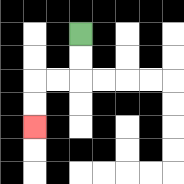{'start': '[3, 1]', 'end': '[1, 5]', 'path_directions': 'D,D,L,L,D,D', 'path_coordinates': '[[3, 1], [3, 2], [3, 3], [2, 3], [1, 3], [1, 4], [1, 5]]'}